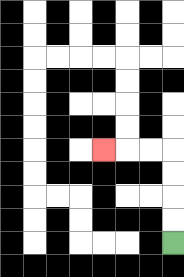{'start': '[7, 10]', 'end': '[4, 6]', 'path_directions': 'U,U,U,U,L,L,L', 'path_coordinates': '[[7, 10], [7, 9], [7, 8], [7, 7], [7, 6], [6, 6], [5, 6], [4, 6]]'}